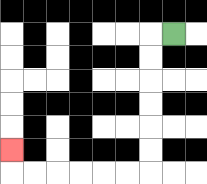{'start': '[7, 1]', 'end': '[0, 6]', 'path_directions': 'L,D,D,D,D,D,D,L,L,L,L,L,L,U', 'path_coordinates': '[[7, 1], [6, 1], [6, 2], [6, 3], [6, 4], [6, 5], [6, 6], [6, 7], [5, 7], [4, 7], [3, 7], [2, 7], [1, 7], [0, 7], [0, 6]]'}